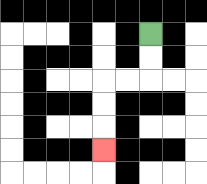{'start': '[6, 1]', 'end': '[4, 6]', 'path_directions': 'D,D,L,L,D,D,D', 'path_coordinates': '[[6, 1], [6, 2], [6, 3], [5, 3], [4, 3], [4, 4], [4, 5], [4, 6]]'}